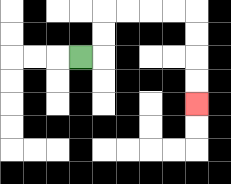{'start': '[3, 2]', 'end': '[8, 4]', 'path_directions': 'R,U,U,R,R,R,R,D,D,D,D', 'path_coordinates': '[[3, 2], [4, 2], [4, 1], [4, 0], [5, 0], [6, 0], [7, 0], [8, 0], [8, 1], [8, 2], [8, 3], [8, 4]]'}